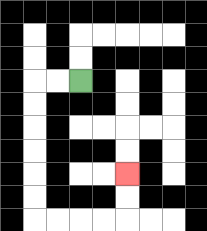{'start': '[3, 3]', 'end': '[5, 7]', 'path_directions': 'L,L,D,D,D,D,D,D,R,R,R,R,U,U', 'path_coordinates': '[[3, 3], [2, 3], [1, 3], [1, 4], [1, 5], [1, 6], [1, 7], [1, 8], [1, 9], [2, 9], [3, 9], [4, 9], [5, 9], [5, 8], [5, 7]]'}